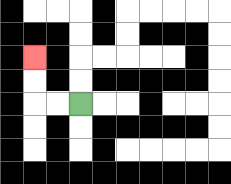{'start': '[3, 4]', 'end': '[1, 2]', 'path_directions': 'L,L,U,U', 'path_coordinates': '[[3, 4], [2, 4], [1, 4], [1, 3], [1, 2]]'}